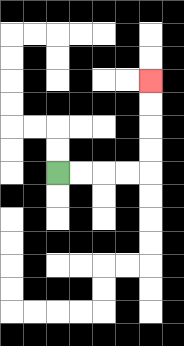{'start': '[2, 7]', 'end': '[6, 3]', 'path_directions': 'R,R,R,R,U,U,U,U', 'path_coordinates': '[[2, 7], [3, 7], [4, 7], [5, 7], [6, 7], [6, 6], [6, 5], [6, 4], [6, 3]]'}